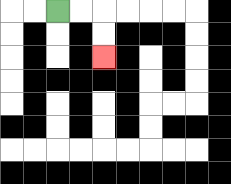{'start': '[2, 0]', 'end': '[4, 2]', 'path_directions': 'R,R,D,D', 'path_coordinates': '[[2, 0], [3, 0], [4, 0], [4, 1], [4, 2]]'}